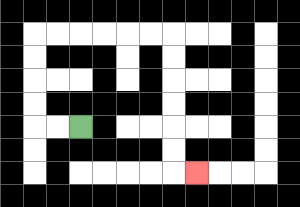{'start': '[3, 5]', 'end': '[8, 7]', 'path_directions': 'L,L,U,U,U,U,R,R,R,R,R,R,D,D,D,D,D,D,R', 'path_coordinates': '[[3, 5], [2, 5], [1, 5], [1, 4], [1, 3], [1, 2], [1, 1], [2, 1], [3, 1], [4, 1], [5, 1], [6, 1], [7, 1], [7, 2], [7, 3], [7, 4], [7, 5], [7, 6], [7, 7], [8, 7]]'}